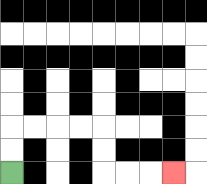{'start': '[0, 7]', 'end': '[7, 7]', 'path_directions': 'U,U,R,R,R,R,D,D,R,R,R', 'path_coordinates': '[[0, 7], [0, 6], [0, 5], [1, 5], [2, 5], [3, 5], [4, 5], [4, 6], [4, 7], [5, 7], [6, 7], [7, 7]]'}